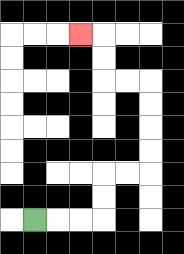{'start': '[1, 9]', 'end': '[3, 1]', 'path_directions': 'R,R,R,U,U,R,R,U,U,U,U,L,L,U,U,L', 'path_coordinates': '[[1, 9], [2, 9], [3, 9], [4, 9], [4, 8], [4, 7], [5, 7], [6, 7], [6, 6], [6, 5], [6, 4], [6, 3], [5, 3], [4, 3], [4, 2], [4, 1], [3, 1]]'}